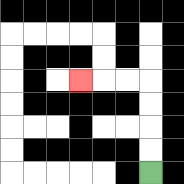{'start': '[6, 7]', 'end': '[3, 3]', 'path_directions': 'U,U,U,U,L,L,L', 'path_coordinates': '[[6, 7], [6, 6], [6, 5], [6, 4], [6, 3], [5, 3], [4, 3], [3, 3]]'}